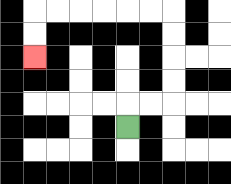{'start': '[5, 5]', 'end': '[1, 2]', 'path_directions': 'U,R,R,U,U,U,U,L,L,L,L,L,L,D,D', 'path_coordinates': '[[5, 5], [5, 4], [6, 4], [7, 4], [7, 3], [7, 2], [7, 1], [7, 0], [6, 0], [5, 0], [4, 0], [3, 0], [2, 0], [1, 0], [1, 1], [1, 2]]'}